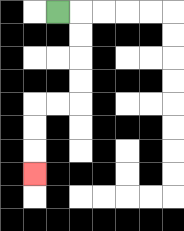{'start': '[2, 0]', 'end': '[1, 7]', 'path_directions': 'R,D,D,D,D,L,L,D,D,D', 'path_coordinates': '[[2, 0], [3, 0], [3, 1], [3, 2], [3, 3], [3, 4], [2, 4], [1, 4], [1, 5], [1, 6], [1, 7]]'}